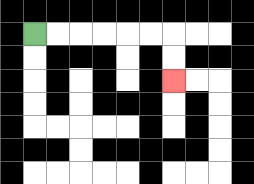{'start': '[1, 1]', 'end': '[7, 3]', 'path_directions': 'R,R,R,R,R,R,D,D', 'path_coordinates': '[[1, 1], [2, 1], [3, 1], [4, 1], [5, 1], [6, 1], [7, 1], [7, 2], [7, 3]]'}